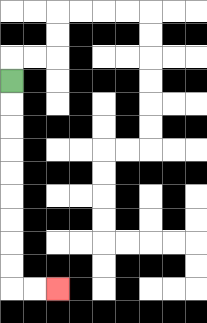{'start': '[0, 3]', 'end': '[2, 12]', 'path_directions': 'D,D,D,D,D,D,D,D,D,R,R', 'path_coordinates': '[[0, 3], [0, 4], [0, 5], [0, 6], [0, 7], [0, 8], [0, 9], [0, 10], [0, 11], [0, 12], [1, 12], [2, 12]]'}